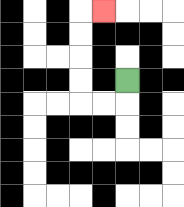{'start': '[5, 3]', 'end': '[4, 0]', 'path_directions': 'D,L,L,U,U,U,U,R', 'path_coordinates': '[[5, 3], [5, 4], [4, 4], [3, 4], [3, 3], [3, 2], [3, 1], [3, 0], [4, 0]]'}